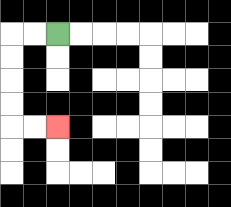{'start': '[2, 1]', 'end': '[2, 5]', 'path_directions': 'L,L,D,D,D,D,R,R', 'path_coordinates': '[[2, 1], [1, 1], [0, 1], [0, 2], [0, 3], [0, 4], [0, 5], [1, 5], [2, 5]]'}